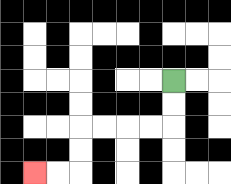{'start': '[7, 3]', 'end': '[1, 7]', 'path_directions': 'D,D,L,L,L,L,D,D,L,L', 'path_coordinates': '[[7, 3], [7, 4], [7, 5], [6, 5], [5, 5], [4, 5], [3, 5], [3, 6], [3, 7], [2, 7], [1, 7]]'}